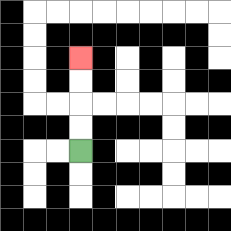{'start': '[3, 6]', 'end': '[3, 2]', 'path_directions': 'U,U,U,U', 'path_coordinates': '[[3, 6], [3, 5], [3, 4], [3, 3], [3, 2]]'}